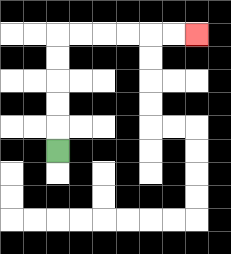{'start': '[2, 6]', 'end': '[8, 1]', 'path_directions': 'U,U,U,U,U,R,R,R,R,R,R', 'path_coordinates': '[[2, 6], [2, 5], [2, 4], [2, 3], [2, 2], [2, 1], [3, 1], [4, 1], [5, 1], [6, 1], [7, 1], [8, 1]]'}